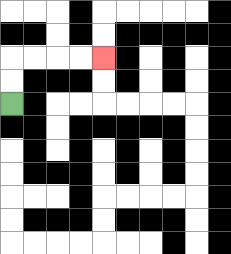{'start': '[0, 4]', 'end': '[4, 2]', 'path_directions': 'U,U,R,R,R,R', 'path_coordinates': '[[0, 4], [0, 3], [0, 2], [1, 2], [2, 2], [3, 2], [4, 2]]'}